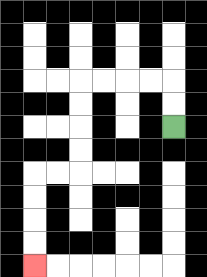{'start': '[7, 5]', 'end': '[1, 11]', 'path_directions': 'U,U,L,L,L,L,D,D,D,D,L,L,D,D,D,D', 'path_coordinates': '[[7, 5], [7, 4], [7, 3], [6, 3], [5, 3], [4, 3], [3, 3], [3, 4], [3, 5], [3, 6], [3, 7], [2, 7], [1, 7], [1, 8], [1, 9], [1, 10], [1, 11]]'}